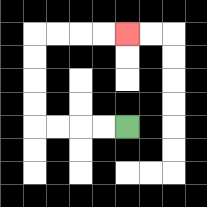{'start': '[5, 5]', 'end': '[5, 1]', 'path_directions': 'L,L,L,L,U,U,U,U,R,R,R,R', 'path_coordinates': '[[5, 5], [4, 5], [3, 5], [2, 5], [1, 5], [1, 4], [1, 3], [1, 2], [1, 1], [2, 1], [3, 1], [4, 1], [5, 1]]'}